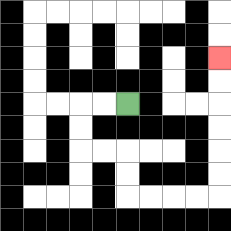{'start': '[5, 4]', 'end': '[9, 2]', 'path_directions': 'L,L,D,D,R,R,D,D,R,R,R,R,U,U,U,U,U,U', 'path_coordinates': '[[5, 4], [4, 4], [3, 4], [3, 5], [3, 6], [4, 6], [5, 6], [5, 7], [5, 8], [6, 8], [7, 8], [8, 8], [9, 8], [9, 7], [9, 6], [9, 5], [9, 4], [9, 3], [9, 2]]'}